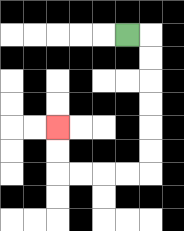{'start': '[5, 1]', 'end': '[2, 5]', 'path_directions': 'R,D,D,D,D,D,D,L,L,L,L,U,U', 'path_coordinates': '[[5, 1], [6, 1], [6, 2], [6, 3], [6, 4], [6, 5], [6, 6], [6, 7], [5, 7], [4, 7], [3, 7], [2, 7], [2, 6], [2, 5]]'}